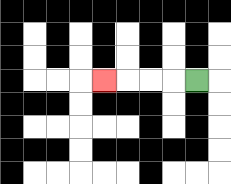{'start': '[8, 3]', 'end': '[4, 3]', 'path_directions': 'L,L,L,L', 'path_coordinates': '[[8, 3], [7, 3], [6, 3], [5, 3], [4, 3]]'}